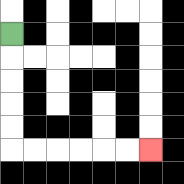{'start': '[0, 1]', 'end': '[6, 6]', 'path_directions': 'D,D,D,D,D,R,R,R,R,R,R', 'path_coordinates': '[[0, 1], [0, 2], [0, 3], [0, 4], [0, 5], [0, 6], [1, 6], [2, 6], [3, 6], [4, 6], [5, 6], [6, 6]]'}